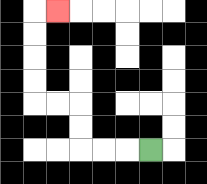{'start': '[6, 6]', 'end': '[2, 0]', 'path_directions': 'L,L,L,U,U,L,L,U,U,U,U,R', 'path_coordinates': '[[6, 6], [5, 6], [4, 6], [3, 6], [3, 5], [3, 4], [2, 4], [1, 4], [1, 3], [1, 2], [1, 1], [1, 0], [2, 0]]'}